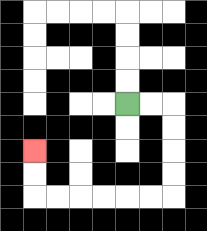{'start': '[5, 4]', 'end': '[1, 6]', 'path_directions': 'R,R,D,D,D,D,L,L,L,L,L,L,U,U', 'path_coordinates': '[[5, 4], [6, 4], [7, 4], [7, 5], [7, 6], [7, 7], [7, 8], [6, 8], [5, 8], [4, 8], [3, 8], [2, 8], [1, 8], [1, 7], [1, 6]]'}